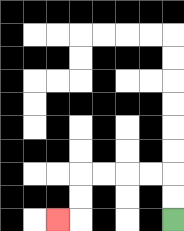{'start': '[7, 9]', 'end': '[2, 9]', 'path_directions': 'U,U,L,L,L,L,D,D,L', 'path_coordinates': '[[7, 9], [7, 8], [7, 7], [6, 7], [5, 7], [4, 7], [3, 7], [3, 8], [3, 9], [2, 9]]'}